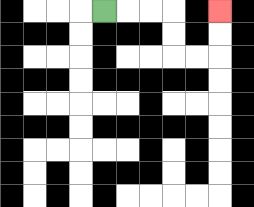{'start': '[4, 0]', 'end': '[9, 0]', 'path_directions': 'R,R,R,D,D,R,R,U,U', 'path_coordinates': '[[4, 0], [5, 0], [6, 0], [7, 0], [7, 1], [7, 2], [8, 2], [9, 2], [9, 1], [9, 0]]'}